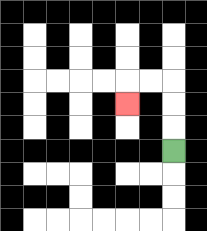{'start': '[7, 6]', 'end': '[5, 4]', 'path_directions': 'U,U,U,L,L,D', 'path_coordinates': '[[7, 6], [7, 5], [7, 4], [7, 3], [6, 3], [5, 3], [5, 4]]'}